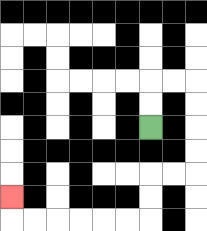{'start': '[6, 5]', 'end': '[0, 8]', 'path_directions': 'U,U,R,R,D,D,D,D,L,L,D,D,L,L,L,L,L,L,U', 'path_coordinates': '[[6, 5], [6, 4], [6, 3], [7, 3], [8, 3], [8, 4], [8, 5], [8, 6], [8, 7], [7, 7], [6, 7], [6, 8], [6, 9], [5, 9], [4, 9], [3, 9], [2, 9], [1, 9], [0, 9], [0, 8]]'}